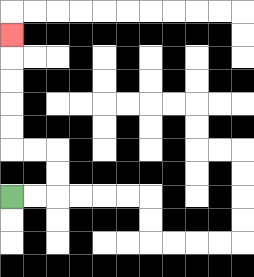{'start': '[0, 8]', 'end': '[0, 1]', 'path_directions': 'R,R,U,U,L,L,U,U,U,U,U', 'path_coordinates': '[[0, 8], [1, 8], [2, 8], [2, 7], [2, 6], [1, 6], [0, 6], [0, 5], [0, 4], [0, 3], [0, 2], [0, 1]]'}